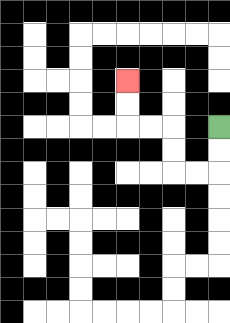{'start': '[9, 5]', 'end': '[5, 3]', 'path_directions': 'D,D,L,L,U,U,L,L,U,U', 'path_coordinates': '[[9, 5], [9, 6], [9, 7], [8, 7], [7, 7], [7, 6], [7, 5], [6, 5], [5, 5], [5, 4], [5, 3]]'}